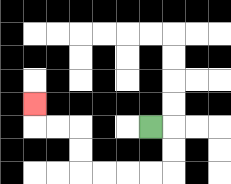{'start': '[6, 5]', 'end': '[1, 4]', 'path_directions': 'R,D,D,L,L,L,L,U,U,L,L,U', 'path_coordinates': '[[6, 5], [7, 5], [7, 6], [7, 7], [6, 7], [5, 7], [4, 7], [3, 7], [3, 6], [3, 5], [2, 5], [1, 5], [1, 4]]'}